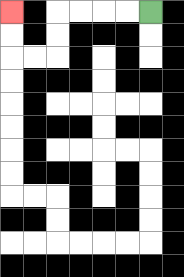{'start': '[6, 0]', 'end': '[0, 0]', 'path_directions': 'L,L,L,L,D,D,L,L,U,U', 'path_coordinates': '[[6, 0], [5, 0], [4, 0], [3, 0], [2, 0], [2, 1], [2, 2], [1, 2], [0, 2], [0, 1], [0, 0]]'}